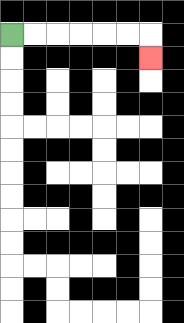{'start': '[0, 1]', 'end': '[6, 2]', 'path_directions': 'R,R,R,R,R,R,D', 'path_coordinates': '[[0, 1], [1, 1], [2, 1], [3, 1], [4, 1], [5, 1], [6, 1], [6, 2]]'}